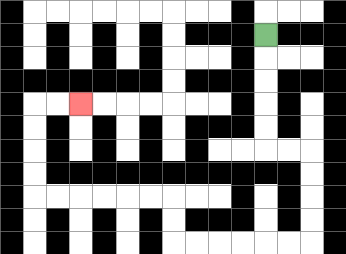{'start': '[11, 1]', 'end': '[3, 4]', 'path_directions': 'D,D,D,D,D,R,R,D,D,D,D,L,L,L,L,L,L,U,U,L,L,L,L,L,L,U,U,U,U,R,R', 'path_coordinates': '[[11, 1], [11, 2], [11, 3], [11, 4], [11, 5], [11, 6], [12, 6], [13, 6], [13, 7], [13, 8], [13, 9], [13, 10], [12, 10], [11, 10], [10, 10], [9, 10], [8, 10], [7, 10], [7, 9], [7, 8], [6, 8], [5, 8], [4, 8], [3, 8], [2, 8], [1, 8], [1, 7], [1, 6], [1, 5], [1, 4], [2, 4], [3, 4]]'}